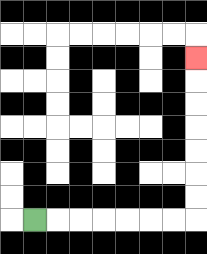{'start': '[1, 9]', 'end': '[8, 2]', 'path_directions': 'R,R,R,R,R,R,R,U,U,U,U,U,U,U', 'path_coordinates': '[[1, 9], [2, 9], [3, 9], [4, 9], [5, 9], [6, 9], [7, 9], [8, 9], [8, 8], [8, 7], [8, 6], [8, 5], [8, 4], [8, 3], [8, 2]]'}